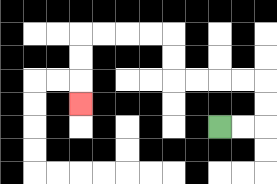{'start': '[9, 5]', 'end': '[3, 4]', 'path_directions': 'R,R,U,U,L,L,L,L,U,U,L,L,L,L,D,D,D', 'path_coordinates': '[[9, 5], [10, 5], [11, 5], [11, 4], [11, 3], [10, 3], [9, 3], [8, 3], [7, 3], [7, 2], [7, 1], [6, 1], [5, 1], [4, 1], [3, 1], [3, 2], [3, 3], [3, 4]]'}